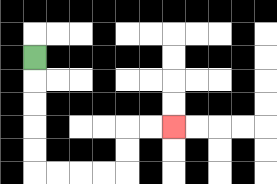{'start': '[1, 2]', 'end': '[7, 5]', 'path_directions': 'D,D,D,D,D,R,R,R,R,U,U,R,R', 'path_coordinates': '[[1, 2], [1, 3], [1, 4], [1, 5], [1, 6], [1, 7], [2, 7], [3, 7], [4, 7], [5, 7], [5, 6], [5, 5], [6, 5], [7, 5]]'}